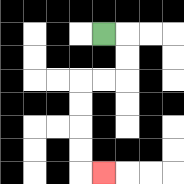{'start': '[4, 1]', 'end': '[4, 7]', 'path_directions': 'R,D,D,L,L,D,D,D,D,R', 'path_coordinates': '[[4, 1], [5, 1], [5, 2], [5, 3], [4, 3], [3, 3], [3, 4], [3, 5], [3, 6], [3, 7], [4, 7]]'}